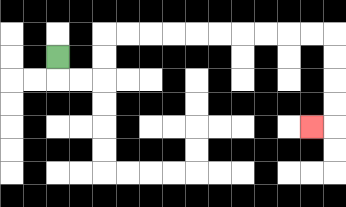{'start': '[2, 2]', 'end': '[13, 5]', 'path_directions': 'D,R,R,U,U,R,R,R,R,R,R,R,R,R,R,D,D,D,D,L', 'path_coordinates': '[[2, 2], [2, 3], [3, 3], [4, 3], [4, 2], [4, 1], [5, 1], [6, 1], [7, 1], [8, 1], [9, 1], [10, 1], [11, 1], [12, 1], [13, 1], [14, 1], [14, 2], [14, 3], [14, 4], [14, 5], [13, 5]]'}